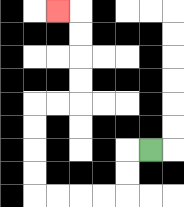{'start': '[6, 6]', 'end': '[2, 0]', 'path_directions': 'L,D,D,L,L,L,L,U,U,U,U,R,R,U,U,U,U,L', 'path_coordinates': '[[6, 6], [5, 6], [5, 7], [5, 8], [4, 8], [3, 8], [2, 8], [1, 8], [1, 7], [1, 6], [1, 5], [1, 4], [2, 4], [3, 4], [3, 3], [3, 2], [3, 1], [3, 0], [2, 0]]'}